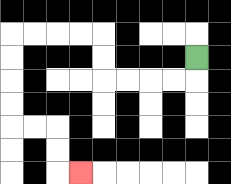{'start': '[8, 2]', 'end': '[3, 7]', 'path_directions': 'D,L,L,L,L,U,U,L,L,L,L,D,D,D,D,R,R,D,D,R', 'path_coordinates': '[[8, 2], [8, 3], [7, 3], [6, 3], [5, 3], [4, 3], [4, 2], [4, 1], [3, 1], [2, 1], [1, 1], [0, 1], [0, 2], [0, 3], [0, 4], [0, 5], [1, 5], [2, 5], [2, 6], [2, 7], [3, 7]]'}